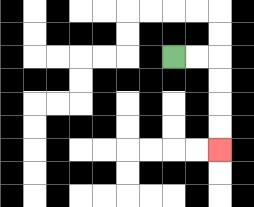{'start': '[7, 2]', 'end': '[9, 6]', 'path_directions': 'R,R,D,D,D,D', 'path_coordinates': '[[7, 2], [8, 2], [9, 2], [9, 3], [9, 4], [9, 5], [9, 6]]'}